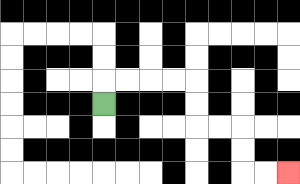{'start': '[4, 4]', 'end': '[12, 7]', 'path_directions': 'U,R,R,R,R,D,D,R,R,D,D,R,R', 'path_coordinates': '[[4, 4], [4, 3], [5, 3], [6, 3], [7, 3], [8, 3], [8, 4], [8, 5], [9, 5], [10, 5], [10, 6], [10, 7], [11, 7], [12, 7]]'}